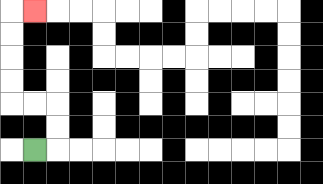{'start': '[1, 6]', 'end': '[1, 0]', 'path_directions': 'R,U,U,L,L,U,U,U,U,R', 'path_coordinates': '[[1, 6], [2, 6], [2, 5], [2, 4], [1, 4], [0, 4], [0, 3], [0, 2], [0, 1], [0, 0], [1, 0]]'}